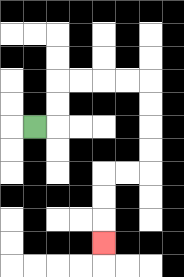{'start': '[1, 5]', 'end': '[4, 10]', 'path_directions': 'R,U,U,R,R,R,R,D,D,D,D,L,L,D,D,D', 'path_coordinates': '[[1, 5], [2, 5], [2, 4], [2, 3], [3, 3], [4, 3], [5, 3], [6, 3], [6, 4], [6, 5], [6, 6], [6, 7], [5, 7], [4, 7], [4, 8], [4, 9], [4, 10]]'}